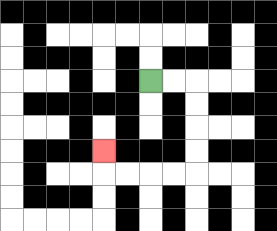{'start': '[6, 3]', 'end': '[4, 6]', 'path_directions': 'R,R,D,D,D,D,L,L,L,L,U', 'path_coordinates': '[[6, 3], [7, 3], [8, 3], [8, 4], [8, 5], [8, 6], [8, 7], [7, 7], [6, 7], [5, 7], [4, 7], [4, 6]]'}